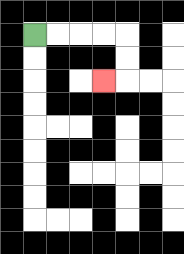{'start': '[1, 1]', 'end': '[4, 3]', 'path_directions': 'R,R,R,R,D,D,L', 'path_coordinates': '[[1, 1], [2, 1], [3, 1], [4, 1], [5, 1], [5, 2], [5, 3], [4, 3]]'}